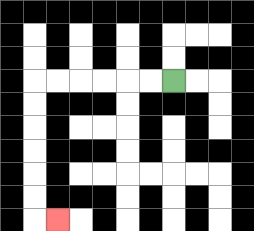{'start': '[7, 3]', 'end': '[2, 9]', 'path_directions': 'L,L,L,L,L,L,D,D,D,D,D,D,R', 'path_coordinates': '[[7, 3], [6, 3], [5, 3], [4, 3], [3, 3], [2, 3], [1, 3], [1, 4], [1, 5], [1, 6], [1, 7], [1, 8], [1, 9], [2, 9]]'}